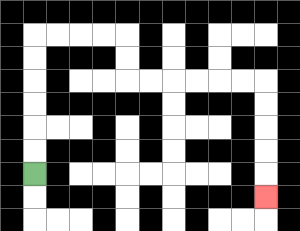{'start': '[1, 7]', 'end': '[11, 8]', 'path_directions': 'U,U,U,U,U,U,R,R,R,R,D,D,R,R,R,R,R,R,D,D,D,D,D', 'path_coordinates': '[[1, 7], [1, 6], [1, 5], [1, 4], [1, 3], [1, 2], [1, 1], [2, 1], [3, 1], [4, 1], [5, 1], [5, 2], [5, 3], [6, 3], [7, 3], [8, 3], [9, 3], [10, 3], [11, 3], [11, 4], [11, 5], [11, 6], [11, 7], [11, 8]]'}